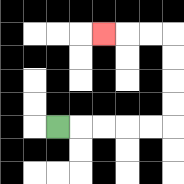{'start': '[2, 5]', 'end': '[4, 1]', 'path_directions': 'R,R,R,R,R,U,U,U,U,L,L,L', 'path_coordinates': '[[2, 5], [3, 5], [4, 5], [5, 5], [6, 5], [7, 5], [7, 4], [7, 3], [7, 2], [7, 1], [6, 1], [5, 1], [4, 1]]'}